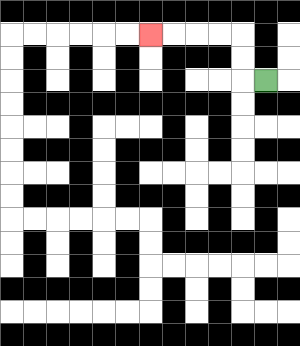{'start': '[11, 3]', 'end': '[6, 1]', 'path_directions': 'L,U,U,L,L,L,L', 'path_coordinates': '[[11, 3], [10, 3], [10, 2], [10, 1], [9, 1], [8, 1], [7, 1], [6, 1]]'}